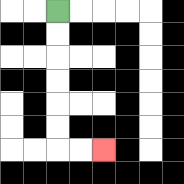{'start': '[2, 0]', 'end': '[4, 6]', 'path_directions': 'D,D,D,D,D,D,R,R', 'path_coordinates': '[[2, 0], [2, 1], [2, 2], [2, 3], [2, 4], [2, 5], [2, 6], [3, 6], [4, 6]]'}